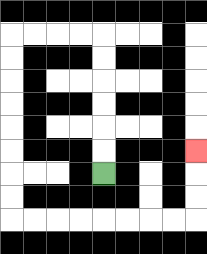{'start': '[4, 7]', 'end': '[8, 6]', 'path_directions': 'U,U,U,U,U,U,L,L,L,L,D,D,D,D,D,D,D,D,R,R,R,R,R,R,R,R,U,U,U', 'path_coordinates': '[[4, 7], [4, 6], [4, 5], [4, 4], [4, 3], [4, 2], [4, 1], [3, 1], [2, 1], [1, 1], [0, 1], [0, 2], [0, 3], [0, 4], [0, 5], [0, 6], [0, 7], [0, 8], [0, 9], [1, 9], [2, 9], [3, 9], [4, 9], [5, 9], [6, 9], [7, 9], [8, 9], [8, 8], [8, 7], [8, 6]]'}